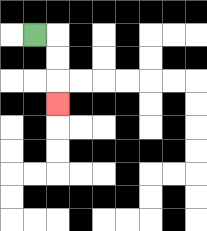{'start': '[1, 1]', 'end': '[2, 4]', 'path_directions': 'R,D,D,D', 'path_coordinates': '[[1, 1], [2, 1], [2, 2], [2, 3], [2, 4]]'}